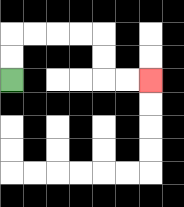{'start': '[0, 3]', 'end': '[6, 3]', 'path_directions': 'U,U,R,R,R,R,D,D,R,R', 'path_coordinates': '[[0, 3], [0, 2], [0, 1], [1, 1], [2, 1], [3, 1], [4, 1], [4, 2], [4, 3], [5, 3], [6, 3]]'}